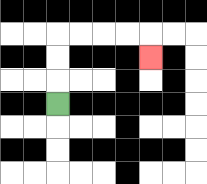{'start': '[2, 4]', 'end': '[6, 2]', 'path_directions': 'U,U,U,R,R,R,R,D', 'path_coordinates': '[[2, 4], [2, 3], [2, 2], [2, 1], [3, 1], [4, 1], [5, 1], [6, 1], [6, 2]]'}